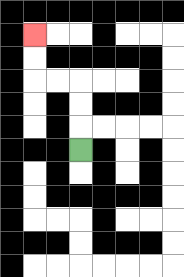{'start': '[3, 6]', 'end': '[1, 1]', 'path_directions': 'U,U,U,L,L,U,U', 'path_coordinates': '[[3, 6], [3, 5], [3, 4], [3, 3], [2, 3], [1, 3], [1, 2], [1, 1]]'}